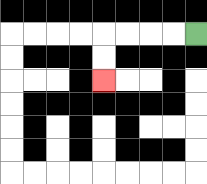{'start': '[8, 1]', 'end': '[4, 3]', 'path_directions': 'L,L,L,L,D,D', 'path_coordinates': '[[8, 1], [7, 1], [6, 1], [5, 1], [4, 1], [4, 2], [4, 3]]'}